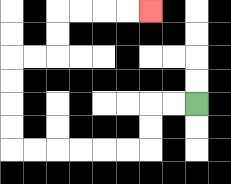{'start': '[8, 4]', 'end': '[6, 0]', 'path_directions': 'L,L,D,D,L,L,L,L,L,L,U,U,U,U,R,R,U,U,R,R,R,R', 'path_coordinates': '[[8, 4], [7, 4], [6, 4], [6, 5], [6, 6], [5, 6], [4, 6], [3, 6], [2, 6], [1, 6], [0, 6], [0, 5], [0, 4], [0, 3], [0, 2], [1, 2], [2, 2], [2, 1], [2, 0], [3, 0], [4, 0], [5, 0], [6, 0]]'}